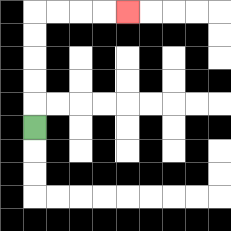{'start': '[1, 5]', 'end': '[5, 0]', 'path_directions': 'U,U,U,U,U,R,R,R,R', 'path_coordinates': '[[1, 5], [1, 4], [1, 3], [1, 2], [1, 1], [1, 0], [2, 0], [3, 0], [4, 0], [5, 0]]'}